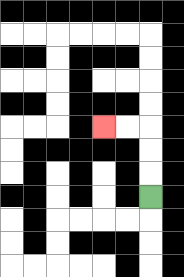{'start': '[6, 8]', 'end': '[4, 5]', 'path_directions': 'U,U,U,L,L', 'path_coordinates': '[[6, 8], [6, 7], [6, 6], [6, 5], [5, 5], [4, 5]]'}